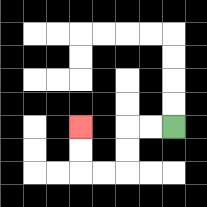{'start': '[7, 5]', 'end': '[3, 5]', 'path_directions': 'L,L,D,D,L,L,U,U', 'path_coordinates': '[[7, 5], [6, 5], [5, 5], [5, 6], [5, 7], [4, 7], [3, 7], [3, 6], [3, 5]]'}